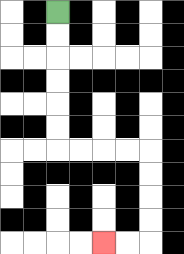{'start': '[2, 0]', 'end': '[4, 10]', 'path_directions': 'D,D,D,D,D,D,R,R,R,R,D,D,D,D,L,L', 'path_coordinates': '[[2, 0], [2, 1], [2, 2], [2, 3], [2, 4], [2, 5], [2, 6], [3, 6], [4, 6], [5, 6], [6, 6], [6, 7], [6, 8], [6, 9], [6, 10], [5, 10], [4, 10]]'}